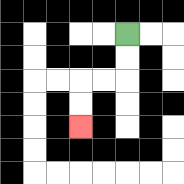{'start': '[5, 1]', 'end': '[3, 5]', 'path_directions': 'D,D,L,L,D,D', 'path_coordinates': '[[5, 1], [5, 2], [5, 3], [4, 3], [3, 3], [3, 4], [3, 5]]'}